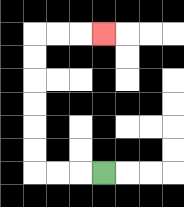{'start': '[4, 7]', 'end': '[4, 1]', 'path_directions': 'L,L,L,U,U,U,U,U,U,R,R,R', 'path_coordinates': '[[4, 7], [3, 7], [2, 7], [1, 7], [1, 6], [1, 5], [1, 4], [1, 3], [1, 2], [1, 1], [2, 1], [3, 1], [4, 1]]'}